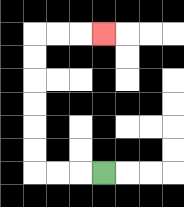{'start': '[4, 7]', 'end': '[4, 1]', 'path_directions': 'L,L,L,U,U,U,U,U,U,R,R,R', 'path_coordinates': '[[4, 7], [3, 7], [2, 7], [1, 7], [1, 6], [1, 5], [1, 4], [1, 3], [1, 2], [1, 1], [2, 1], [3, 1], [4, 1]]'}